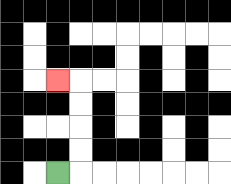{'start': '[2, 7]', 'end': '[2, 3]', 'path_directions': 'R,U,U,U,U,L', 'path_coordinates': '[[2, 7], [3, 7], [3, 6], [3, 5], [3, 4], [3, 3], [2, 3]]'}